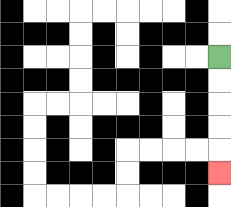{'start': '[9, 2]', 'end': '[9, 7]', 'path_directions': 'D,D,D,D,D', 'path_coordinates': '[[9, 2], [9, 3], [9, 4], [9, 5], [9, 6], [9, 7]]'}